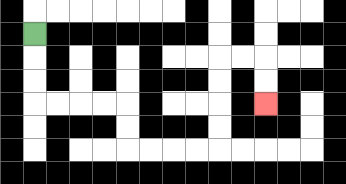{'start': '[1, 1]', 'end': '[11, 4]', 'path_directions': 'D,D,D,R,R,R,R,D,D,R,R,R,R,U,U,U,U,R,R,D,D', 'path_coordinates': '[[1, 1], [1, 2], [1, 3], [1, 4], [2, 4], [3, 4], [4, 4], [5, 4], [5, 5], [5, 6], [6, 6], [7, 6], [8, 6], [9, 6], [9, 5], [9, 4], [9, 3], [9, 2], [10, 2], [11, 2], [11, 3], [11, 4]]'}